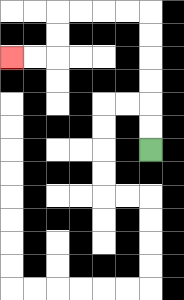{'start': '[6, 6]', 'end': '[0, 2]', 'path_directions': 'U,U,U,U,U,U,L,L,L,L,D,D,L,L', 'path_coordinates': '[[6, 6], [6, 5], [6, 4], [6, 3], [6, 2], [6, 1], [6, 0], [5, 0], [4, 0], [3, 0], [2, 0], [2, 1], [2, 2], [1, 2], [0, 2]]'}